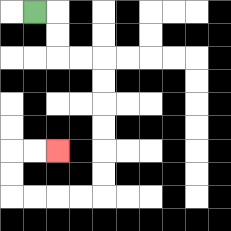{'start': '[1, 0]', 'end': '[2, 6]', 'path_directions': 'R,D,D,R,R,D,D,D,D,D,D,L,L,L,L,U,U,R,R', 'path_coordinates': '[[1, 0], [2, 0], [2, 1], [2, 2], [3, 2], [4, 2], [4, 3], [4, 4], [4, 5], [4, 6], [4, 7], [4, 8], [3, 8], [2, 8], [1, 8], [0, 8], [0, 7], [0, 6], [1, 6], [2, 6]]'}